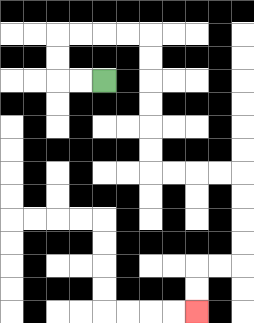{'start': '[4, 3]', 'end': '[8, 13]', 'path_directions': 'L,L,U,U,R,R,R,R,D,D,D,D,D,D,R,R,R,R,D,D,D,D,L,L,D,D', 'path_coordinates': '[[4, 3], [3, 3], [2, 3], [2, 2], [2, 1], [3, 1], [4, 1], [5, 1], [6, 1], [6, 2], [6, 3], [6, 4], [6, 5], [6, 6], [6, 7], [7, 7], [8, 7], [9, 7], [10, 7], [10, 8], [10, 9], [10, 10], [10, 11], [9, 11], [8, 11], [8, 12], [8, 13]]'}